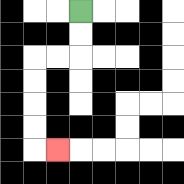{'start': '[3, 0]', 'end': '[2, 6]', 'path_directions': 'D,D,L,L,D,D,D,D,R', 'path_coordinates': '[[3, 0], [3, 1], [3, 2], [2, 2], [1, 2], [1, 3], [1, 4], [1, 5], [1, 6], [2, 6]]'}